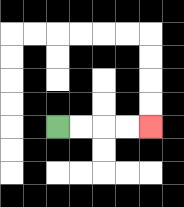{'start': '[2, 5]', 'end': '[6, 5]', 'path_directions': 'R,R,R,R', 'path_coordinates': '[[2, 5], [3, 5], [4, 5], [5, 5], [6, 5]]'}